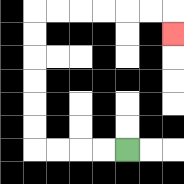{'start': '[5, 6]', 'end': '[7, 1]', 'path_directions': 'L,L,L,L,U,U,U,U,U,U,R,R,R,R,R,R,D', 'path_coordinates': '[[5, 6], [4, 6], [3, 6], [2, 6], [1, 6], [1, 5], [1, 4], [1, 3], [1, 2], [1, 1], [1, 0], [2, 0], [3, 0], [4, 0], [5, 0], [6, 0], [7, 0], [7, 1]]'}